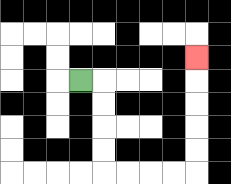{'start': '[3, 3]', 'end': '[8, 2]', 'path_directions': 'R,D,D,D,D,R,R,R,R,U,U,U,U,U', 'path_coordinates': '[[3, 3], [4, 3], [4, 4], [4, 5], [4, 6], [4, 7], [5, 7], [6, 7], [7, 7], [8, 7], [8, 6], [8, 5], [8, 4], [8, 3], [8, 2]]'}